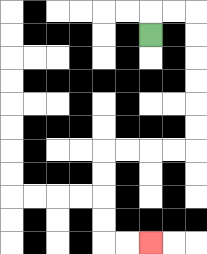{'start': '[6, 1]', 'end': '[6, 10]', 'path_directions': 'U,R,R,D,D,D,D,D,D,L,L,L,L,D,D,D,D,R,R', 'path_coordinates': '[[6, 1], [6, 0], [7, 0], [8, 0], [8, 1], [8, 2], [8, 3], [8, 4], [8, 5], [8, 6], [7, 6], [6, 6], [5, 6], [4, 6], [4, 7], [4, 8], [4, 9], [4, 10], [5, 10], [6, 10]]'}